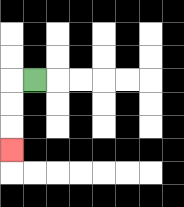{'start': '[1, 3]', 'end': '[0, 6]', 'path_directions': 'L,D,D,D', 'path_coordinates': '[[1, 3], [0, 3], [0, 4], [0, 5], [0, 6]]'}